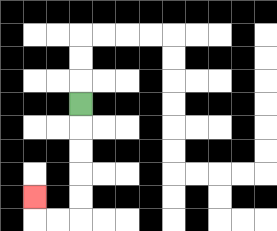{'start': '[3, 4]', 'end': '[1, 8]', 'path_directions': 'D,D,D,D,D,L,L,U', 'path_coordinates': '[[3, 4], [3, 5], [3, 6], [3, 7], [3, 8], [3, 9], [2, 9], [1, 9], [1, 8]]'}